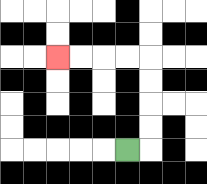{'start': '[5, 6]', 'end': '[2, 2]', 'path_directions': 'R,U,U,U,U,L,L,L,L', 'path_coordinates': '[[5, 6], [6, 6], [6, 5], [6, 4], [6, 3], [6, 2], [5, 2], [4, 2], [3, 2], [2, 2]]'}